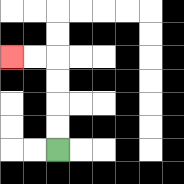{'start': '[2, 6]', 'end': '[0, 2]', 'path_directions': 'U,U,U,U,L,L', 'path_coordinates': '[[2, 6], [2, 5], [2, 4], [2, 3], [2, 2], [1, 2], [0, 2]]'}